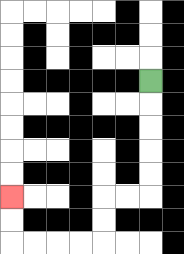{'start': '[6, 3]', 'end': '[0, 8]', 'path_directions': 'D,D,D,D,D,L,L,D,D,L,L,L,L,U,U', 'path_coordinates': '[[6, 3], [6, 4], [6, 5], [6, 6], [6, 7], [6, 8], [5, 8], [4, 8], [4, 9], [4, 10], [3, 10], [2, 10], [1, 10], [0, 10], [0, 9], [0, 8]]'}